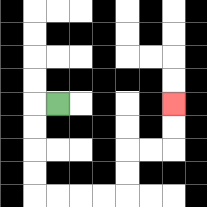{'start': '[2, 4]', 'end': '[7, 4]', 'path_directions': 'L,D,D,D,D,R,R,R,R,U,U,R,R,U,U', 'path_coordinates': '[[2, 4], [1, 4], [1, 5], [1, 6], [1, 7], [1, 8], [2, 8], [3, 8], [4, 8], [5, 8], [5, 7], [5, 6], [6, 6], [7, 6], [7, 5], [7, 4]]'}